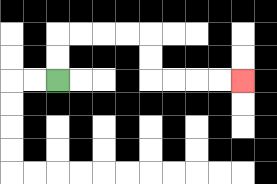{'start': '[2, 3]', 'end': '[10, 3]', 'path_directions': 'U,U,R,R,R,R,D,D,R,R,R,R', 'path_coordinates': '[[2, 3], [2, 2], [2, 1], [3, 1], [4, 1], [5, 1], [6, 1], [6, 2], [6, 3], [7, 3], [8, 3], [9, 3], [10, 3]]'}